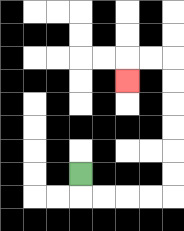{'start': '[3, 7]', 'end': '[5, 3]', 'path_directions': 'D,R,R,R,R,U,U,U,U,U,U,L,L,D', 'path_coordinates': '[[3, 7], [3, 8], [4, 8], [5, 8], [6, 8], [7, 8], [7, 7], [7, 6], [7, 5], [7, 4], [7, 3], [7, 2], [6, 2], [5, 2], [5, 3]]'}